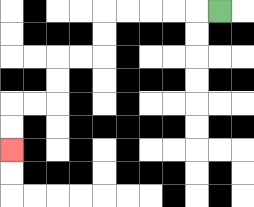{'start': '[9, 0]', 'end': '[0, 6]', 'path_directions': 'L,L,L,L,L,D,D,L,L,D,D,L,L,D,D', 'path_coordinates': '[[9, 0], [8, 0], [7, 0], [6, 0], [5, 0], [4, 0], [4, 1], [4, 2], [3, 2], [2, 2], [2, 3], [2, 4], [1, 4], [0, 4], [0, 5], [0, 6]]'}